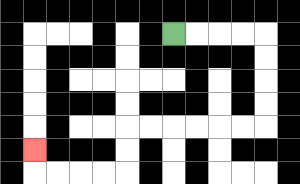{'start': '[7, 1]', 'end': '[1, 6]', 'path_directions': 'R,R,R,R,D,D,D,D,L,L,L,L,L,L,D,D,L,L,L,L,U', 'path_coordinates': '[[7, 1], [8, 1], [9, 1], [10, 1], [11, 1], [11, 2], [11, 3], [11, 4], [11, 5], [10, 5], [9, 5], [8, 5], [7, 5], [6, 5], [5, 5], [5, 6], [5, 7], [4, 7], [3, 7], [2, 7], [1, 7], [1, 6]]'}